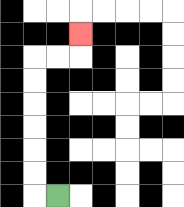{'start': '[2, 8]', 'end': '[3, 1]', 'path_directions': 'L,U,U,U,U,U,U,R,R,U', 'path_coordinates': '[[2, 8], [1, 8], [1, 7], [1, 6], [1, 5], [1, 4], [1, 3], [1, 2], [2, 2], [3, 2], [3, 1]]'}